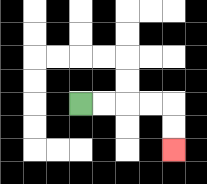{'start': '[3, 4]', 'end': '[7, 6]', 'path_directions': 'R,R,R,R,D,D', 'path_coordinates': '[[3, 4], [4, 4], [5, 4], [6, 4], [7, 4], [7, 5], [7, 6]]'}